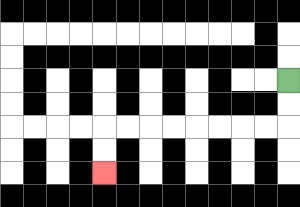{'start': '[12, 3]', 'end': '[4, 7]', 'path_directions': 'D,D,L,L,L,L,L,L,L,L,D,D', 'path_coordinates': '[[12, 3], [12, 4], [12, 5], [11, 5], [10, 5], [9, 5], [8, 5], [7, 5], [6, 5], [5, 5], [4, 5], [4, 6], [4, 7]]'}